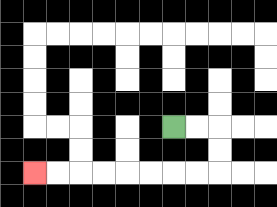{'start': '[7, 5]', 'end': '[1, 7]', 'path_directions': 'R,R,D,D,L,L,L,L,L,L,L,L', 'path_coordinates': '[[7, 5], [8, 5], [9, 5], [9, 6], [9, 7], [8, 7], [7, 7], [6, 7], [5, 7], [4, 7], [3, 7], [2, 7], [1, 7]]'}